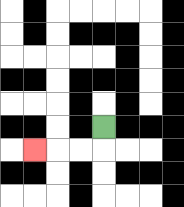{'start': '[4, 5]', 'end': '[1, 6]', 'path_directions': 'D,L,L,L', 'path_coordinates': '[[4, 5], [4, 6], [3, 6], [2, 6], [1, 6]]'}